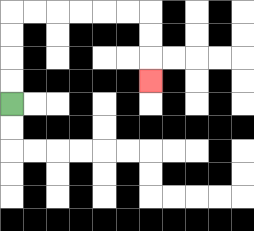{'start': '[0, 4]', 'end': '[6, 3]', 'path_directions': 'U,U,U,U,R,R,R,R,R,R,D,D,D', 'path_coordinates': '[[0, 4], [0, 3], [0, 2], [0, 1], [0, 0], [1, 0], [2, 0], [3, 0], [4, 0], [5, 0], [6, 0], [6, 1], [6, 2], [6, 3]]'}